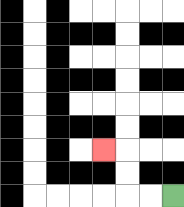{'start': '[7, 8]', 'end': '[4, 6]', 'path_directions': 'L,L,U,U,L', 'path_coordinates': '[[7, 8], [6, 8], [5, 8], [5, 7], [5, 6], [4, 6]]'}